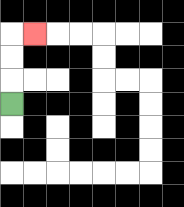{'start': '[0, 4]', 'end': '[1, 1]', 'path_directions': 'U,U,U,R', 'path_coordinates': '[[0, 4], [0, 3], [0, 2], [0, 1], [1, 1]]'}